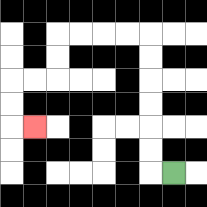{'start': '[7, 7]', 'end': '[1, 5]', 'path_directions': 'L,U,U,U,U,U,U,L,L,L,L,D,D,L,L,D,D,R', 'path_coordinates': '[[7, 7], [6, 7], [6, 6], [6, 5], [6, 4], [6, 3], [6, 2], [6, 1], [5, 1], [4, 1], [3, 1], [2, 1], [2, 2], [2, 3], [1, 3], [0, 3], [0, 4], [0, 5], [1, 5]]'}